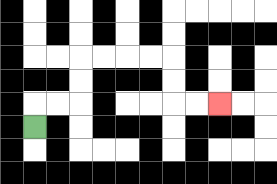{'start': '[1, 5]', 'end': '[9, 4]', 'path_directions': 'U,R,R,U,U,R,R,R,R,D,D,R,R', 'path_coordinates': '[[1, 5], [1, 4], [2, 4], [3, 4], [3, 3], [3, 2], [4, 2], [5, 2], [6, 2], [7, 2], [7, 3], [7, 4], [8, 4], [9, 4]]'}